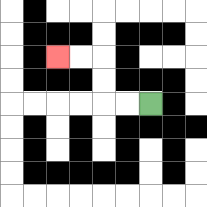{'start': '[6, 4]', 'end': '[2, 2]', 'path_directions': 'L,L,U,U,L,L', 'path_coordinates': '[[6, 4], [5, 4], [4, 4], [4, 3], [4, 2], [3, 2], [2, 2]]'}